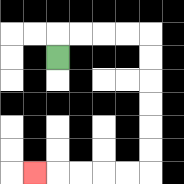{'start': '[2, 2]', 'end': '[1, 7]', 'path_directions': 'U,R,R,R,R,D,D,D,D,D,D,L,L,L,L,L', 'path_coordinates': '[[2, 2], [2, 1], [3, 1], [4, 1], [5, 1], [6, 1], [6, 2], [6, 3], [6, 4], [6, 5], [6, 6], [6, 7], [5, 7], [4, 7], [3, 7], [2, 7], [1, 7]]'}